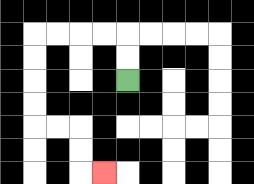{'start': '[5, 3]', 'end': '[4, 7]', 'path_directions': 'U,U,L,L,L,L,D,D,D,D,R,R,D,D,R', 'path_coordinates': '[[5, 3], [5, 2], [5, 1], [4, 1], [3, 1], [2, 1], [1, 1], [1, 2], [1, 3], [1, 4], [1, 5], [2, 5], [3, 5], [3, 6], [3, 7], [4, 7]]'}